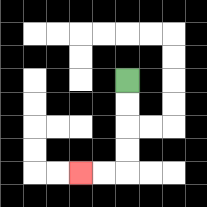{'start': '[5, 3]', 'end': '[3, 7]', 'path_directions': 'D,D,D,D,L,L', 'path_coordinates': '[[5, 3], [5, 4], [5, 5], [5, 6], [5, 7], [4, 7], [3, 7]]'}